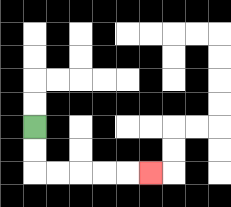{'start': '[1, 5]', 'end': '[6, 7]', 'path_directions': 'D,D,R,R,R,R,R', 'path_coordinates': '[[1, 5], [1, 6], [1, 7], [2, 7], [3, 7], [4, 7], [5, 7], [6, 7]]'}